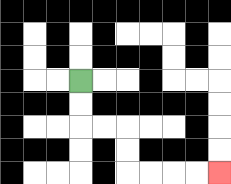{'start': '[3, 3]', 'end': '[9, 7]', 'path_directions': 'D,D,R,R,D,D,R,R,R,R', 'path_coordinates': '[[3, 3], [3, 4], [3, 5], [4, 5], [5, 5], [5, 6], [5, 7], [6, 7], [7, 7], [8, 7], [9, 7]]'}